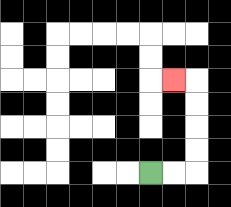{'start': '[6, 7]', 'end': '[7, 3]', 'path_directions': 'R,R,U,U,U,U,L', 'path_coordinates': '[[6, 7], [7, 7], [8, 7], [8, 6], [8, 5], [8, 4], [8, 3], [7, 3]]'}